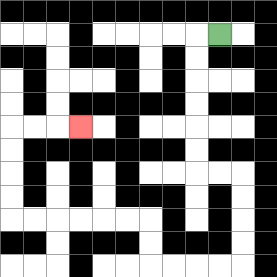{'start': '[9, 1]', 'end': '[3, 5]', 'path_directions': 'L,D,D,D,D,D,D,R,R,D,D,D,D,L,L,L,L,U,U,L,L,L,L,L,L,U,U,U,U,R,R,R', 'path_coordinates': '[[9, 1], [8, 1], [8, 2], [8, 3], [8, 4], [8, 5], [8, 6], [8, 7], [9, 7], [10, 7], [10, 8], [10, 9], [10, 10], [10, 11], [9, 11], [8, 11], [7, 11], [6, 11], [6, 10], [6, 9], [5, 9], [4, 9], [3, 9], [2, 9], [1, 9], [0, 9], [0, 8], [0, 7], [0, 6], [0, 5], [1, 5], [2, 5], [3, 5]]'}